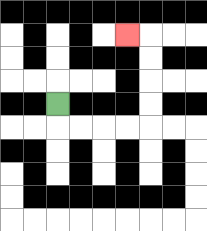{'start': '[2, 4]', 'end': '[5, 1]', 'path_directions': 'D,R,R,R,R,U,U,U,U,L', 'path_coordinates': '[[2, 4], [2, 5], [3, 5], [4, 5], [5, 5], [6, 5], [6, 4], [6, 3], [6, 2], [6, 1], [5, 1]]'}